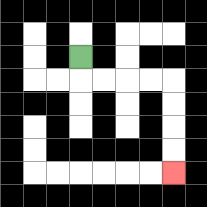{'start': '[3, 2]', 'end': '[7, 7]', 'path_directions': 'D,R,R,R,R,D,D,D,D', 'path_coordinates': '[[3, 2], [3, 3], [4, 3], [5, 3], [6, 3], [7, 3], [7, 4], [7, 5], [7, 6], [7, 7]]'}